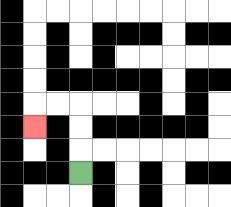{'start': '[3, 7]', 'end': '[1, 5]', 'path_directions': 'U,U,U,L,L,D', 'path_coordinates': '[[3, 7], [3, 6], [3, 5], [3, 4], [2, 4], [1, 4], [1, 5]]'}